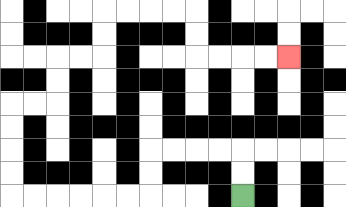{'start': '[10, 8]', 'end': '[12, 2]', 'path_directions': 'U,U,L,L,L,L,D,D,L,L,L,L,L,L,U,U,U,U,R,R,U,U,R,R,U,U,R,R,R,R,D,D,R,R,R,R', 'path_coordinates': '[[10, 8], [10, 7], [10, 6], [9, 6], [8, 6], [7, 6], [6, 6], [6, 7], [6, 8], [5, 8], [4, 8], [3, 8], [2, 8], [1, 8], [0, 8], [0, 7], [0, 6], [0, 5], [0, 4], [1, 4], [2, 4], [2, 3], [2, 2], [3, 2], [4, 2], [4, 1], [4, 0], [5, 0], [6, 0], [7, 0], [8, 0], [8, 1], [8, 2], [9, 2], [10, 2], [11, 2], [12, 2]]'}